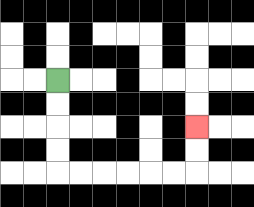{'start': '[2, 3]', 'end': '[8, 5]', 'path_directions': 'D,D,D,D,R,R,R,R,R,R,U,U', 'path_coordinates': '[[2, 3], [2, 4], [2, 5], [2, 6], [2, 7], [3, 7], [4, 7], [5, 7], [6, 7], [7, 7], [8, 7], [8, 6], [8, 5]]'}